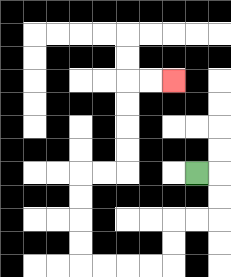{'start': '[8, 7]', 'end': '[7, 3]', 'path_directions': 'R,D,D,L,L,D,D,L,L,L,L,U,U,U,U,R,R,U,U,U,U,R,R', 'path_coordinates': '[[8, 7], [9, 7], [9, 8], [9, 9], [8, 9], [7, 9], [7, 10], [7, 11], [6, 11], [5, 11], [4, 11], [3, 11], [3, 10], [3, 9], [3, 8], [3, 7], [4, 7], [5, 7], [5, 6], [5, 5], [5, 4], [5, 3], [6, 3], [7, 3]]'}